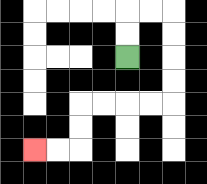{'start': '[5, 2]', 'end': '[1, 6]', 'path_directions': 'U,U,R,R,D,D,D,D,L,L,L,L,D,D,L,L', 'path_coordinates': '[[5, 2], [5, 1], [5, 0], [6, 0], [7, 0], [7, 1], [7, 2], [7, 3], [7, 4], [6, 4], [5, 4], [4, 4], [3, 4], [3, 5], [3, 6], [2, 6], [1, 6]]'}